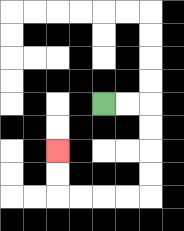{'start': '[4, 4]', 'end': '[2, 6]', 'path_directions': 'R,R,D,D,D,D,L,L,L,L,U,U', 'path_coordinates': '[[4, 4], [5, 4], [6, 4], [6, 5], [6, 6], [6, 7], [6, 8], [5, 8], [4, 8], [3, 8], [2, 8], [2, 7], [2, 6]]'}